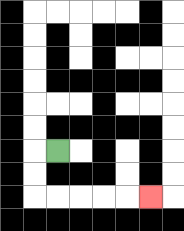{'start': '[2, 6]', 'end': '[6, 8]', 'path_directions': 'L,D,D,R,R,R,R,R', 'path_coordinates': '[[2, 6], [1, 6], [1, 7], [1, 8], [2, 8], [3, 8], [4, 8], [5, 8], [6, 8]]'}